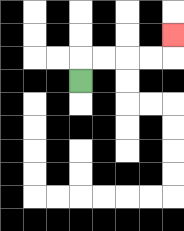{'start': '[3, 3]', 'end': '[7, 1]', 'path_directions': 'U,R,R,R,R,U', 'path_coordinates': '[[3, 3], [3, 2], [4, 2], [5, 2], [6, 2], [7, 2], [7, 1]]'}